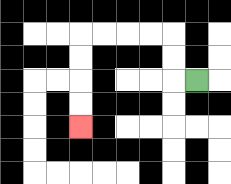{'start': '[8, 3]', 'end': '[3, 5]', 'path_directions': 'L,U,U,L,L,L,L,D,D,D,D', 'path_coordinates': '[[8, 3], [7, 3], [7, 2], [7, 1], [6, 1], [5, 1], [4, 1], [3, 1], [3, 2], [3, 3], [3, 4], [3, 5]]'}